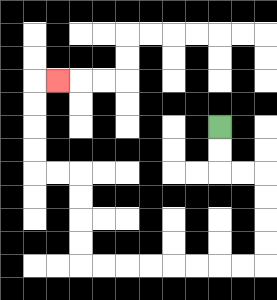{'start': '[9, 5]', 'end': '[2, 3]', 'path_directions': 'D,D,R,R,D,D,D,D,L,L,L,L,L,L,L,L,U,U,U,U,L,L,U,U,U,U,R', 'path_coordinates': '[[9, 5], [9, 6], [9, 7], [10, 7], [11, 7], [11, 8], [11, 9], [11, 10], [11, 11], [10, 11], [9, 11], [8, 11], [7, 11], [6, 11], [5, 11], [4, 11], [3, 11], [3, 10], [3, 9], [3, 8], [3, 7], [2, 7], [1, 7], [1, 6], [1, 5], [1, 4], [1, 3], [2, 3]]'}